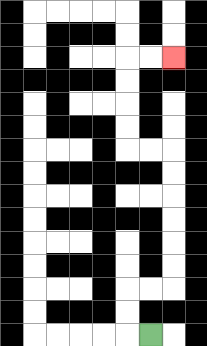{'start': '[6, 14]', 'end': '[7, 2]', 'path_directions': 'L,U,U,R,R,U,U,U,U,U,U,L,L,U,U,U,U,R,R', 'path_coordinates': '[[6, 14], [5, 14], [5, 13], [5, 12], [6, 12], [7, 12], [7, 11], [7, 10], [7, 9], [7, 8], [7, 7], [7, 6], [6, 6], [5, 6], [5, 5], [5, 4], [5, 3], [5, 2], [6, 2], [7, 2]]'}